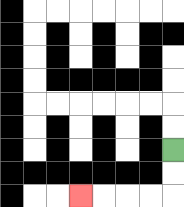{'start': '[7, 6]', 'end': '[3, 8]', 'path_directions': 'D,D,L,L,L,L', 'path_coordinates': '[[7, 6], [7, 7], [7, 8], [6, 8], [5, 8], [4, 8], [3, 8]]'}